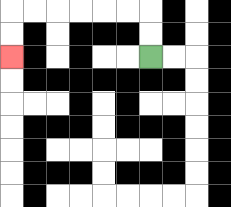{'start': '[6, 2]', 'end': '[0, 2]', 'path_directions': 'U,U,L,L,L,L,L,L,D,D', 'path_coordinates': '[[6, 2], [6, 1], [6, 0], [5, 0], [4, 0], [3, 0], [2, 0], [1, 0], [0, 0], [0, 1], [0, 2]]'}